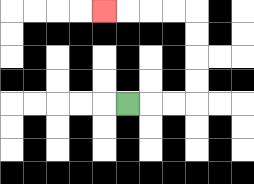{'start': '[5, 4]', 'end': '[4, 0]', 'path_directions': 'R,R,R,U,U,U,U,L,L,L,L', 'path_coordinates': '[[5, 4], [6, 4], [7, 4], [8, 4], [8, 3], [8, 2], [8, 1], [8, 0], [7, 0], [6, 0], [5, 0], [4, 0]]'}